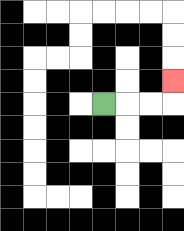{'start': '[4, 4]', 'end': '[7, 3]', 'path_directions': 'R,R,R,U', 'path_coordinates': '[[4, 4], [5, 4], [6, 4], [7, 4], [7, 3]]'}